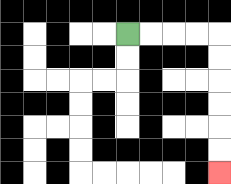{'start': '[5, 1]', 'end': '[9, 7]', 'path_directions': 'R,R,R,R,D,D,D,D,D,D', 'path_coordinates': '[[5, 1], [6, 1], [7, 1], [8, 1], [9, 1], [9, 2], [9, 3], [9, 4], [9, 5], [9, 6], [9, 7]]'}